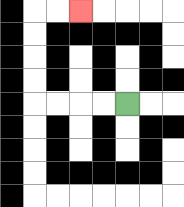{'start': '[5, 4]', 'end': '[3, 0]', 'path_directions': 'L,L,L,L,U,U,U,U,R,R', 'path_coordinates': '[[5, 4], [4, 4], [3, 4], [2, 4], [1, 4], [1, 3], [1, 2], [1, 1], [1, 0], [2, 0], [3, 0]]'}